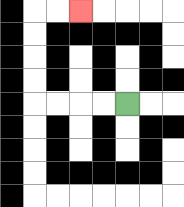{'start': '[5, 4]', 'end': '[3, 0]', 'path_directions': 'L,L,L,L,U,U,U,U,R,R', 'path_coordinates': '[[5, 4], [4, 4], [3, 4], [2, 4], [1, 4], [1, 3], [1, 2], [1, 1], [1, 0], [2, 0], [3, 0]]'}